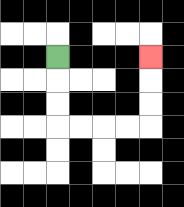{'start': '[2, 2]', 'end': '[6, 2]', 'path_directions': 'D,D,D,R,R,R,R,U,U,U', 'path_coordinates': '[[2, 2], [2, 3], [2, 4], [2, 5], [3, 5], [4, 5], [5, 5], [6, 5], [6, 4], [6, 3], [6, 2]]'}